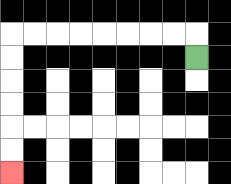{'start': '[8, 2]', 'end': '[0, 7]', 'path_directions': 'U,L,L,L,L,L,L,L,L,D,D,D,D,D,D', 'path_coordinates': '[[8, 2], [8, 1], [7, 1], [6, 1], [5, 1], [4, 1], [3, 1], [2, 1], [1, 1], [0, 1], [0, 2], [0, 3], [0, 4], [0, 5], [0, 6], [0, 7]]'}